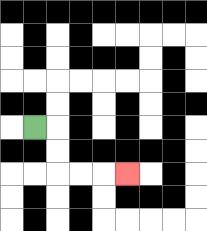{'start': '[1, 5]', 'end': '[5, 7]', 'path_directions': 'R,D,D,R,R,R', 'path_coordinates': '[[1, 5], [2, 5], [2, 6], [2, 7], [3, 7], [4, 7], [5, 7]]'}